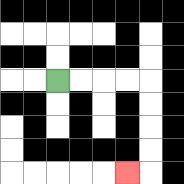{'start': '[2, 3]', 'end': '[5, 7]', 'path_directions': 'R,R,R,R,D,D,D,D,L', 'path_coordinates': '[[2, 3], [3, 3], [4, 3], [5, 3], [6, 3], [6, 4], [6, 5], [6, 6], [6, 7], [5, 7]]'}